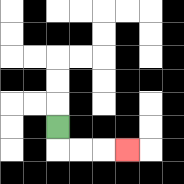{'start': '[2, 5]', 'end': '[5, 6]', 'path_directions': 'D,R,R,R', 'path_coordinates': '[[2, 5], [2, 6], [3, 6], [4, 6], [5, 6]]'}